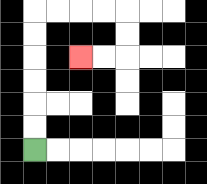{'start': '[1, 6]', 'end': '[3, 2]', 'path_directions': 'U,U,U,U,U,U,R,R,R,R,D,D,L,L', 'path_coordinates': '[[1, 6], [1, 5], [1, 4], [1, 3], [1, 2], [1, 1], [1, 0], [2, 0], [3, 0], [4, 0], [5, 0], [5, 1], [5, 2], [4, 2], [3, 2]]'}